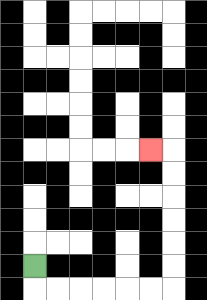{'start': '[1, 11]', 'end': '[6, 6]', 'path_directions': 'D,R,R,R,R,R,R,U,U,U,U,U,U,L', 'path_coordinates': '[[1, 11], [1, 12], [2, 12], [3, 12], [4, 12], [5, 12], [6, 12], [7, 12], [7, 11], [7, 10], [7, 9], [7, 8], [7, 7], [7, 6], [6, 6]]'}